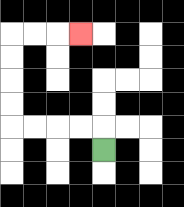{'start': '[4, 6]', 'end': '[3, 1]', 'path_directions': 'U,L,L,L,L,U,U,U,U,R,R,R', 'path_coordinates': '[[4, 6], [4, 5], [3, 5], [2, 5], [1, 5], [0, 5], [0, 4], [0, 3], [0, 2], [0, 1], [1, 1], [2, 1], [3, 1]]'}